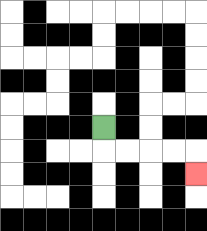{'start': '[4, 5]', 'end': '[8, 7]', 'path_directions': 'D,R,R,R,R,D', 'path_coordinates': '[[4, 5], [4, 6], [5, 6], [6, 6], [7, 6], [8, 6], [8, 7]]'}